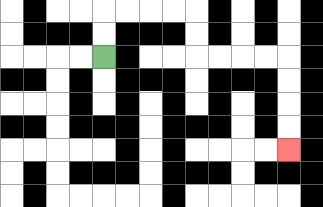{'start': '[4, 2]', 'end': '[12, 6]', 'path_directions': 'U,U,R,R,R,R,D,D,R,R,R,R,D,D,D,D', 'path_coordinates': '[[4, 2], [4, 1], [4, 0], [5, 0], [6, 0], [7, 0], [8, 0], [8, 1], [8, 2], [9, 2], [10, 2], [11, 2], [12, 2], [12, 3], [12, 4], [12, 5], [12, 6]]'}